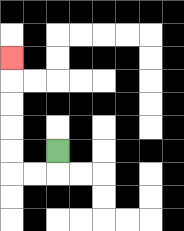{'start': '[2, 6]', 'end': '[0, 2]', 'path_directions': 'D,L,L,U,U,U,U,U', 'path_coordinates': '[[2, 6], [2, 7], [1, 7], [0, 7], [0, 6], [0, 5], [0, 4], [0, 3], [0, 2]]'}